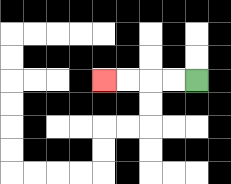{'start': '[8, 3]', 'end': '[4, 3]', 'path_directions': 'L,L,L,L', 'path_coordinates': '[[8, 3], [7, 3], [6, 3], [5, 3], [4, 3]]'}